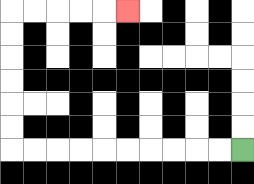{'start': '[10, 6]', 'end': '[5, 0]', 'path_directions': 'L,L,L,L,L,L,L,L,L,L,U,U,U,U,U,U,R,R,R,R,R', 'path_coordinates': '[[10, 6], [9, 6], [8, 6], [7, 6], [6, 6], [5, 6], [4, 6], [3, 6], [2, 6], [1, 6], [0, 6], [0, 5], [0, 4], [0, 3], [0, 2], [0, 1], [0, 0], [1, 0], [2, 0], [3, 0], [4, 0], [5, 0]]'}